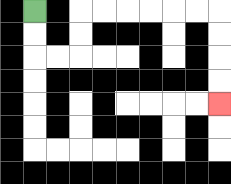{'start': '[1, 0]', 'end': '[9, 4]', 'path_directions': 'D,D,R,R,U,U,R,R,R,R,R,R,D,D,D,D', 'path_coordinates': '[[1, 0], [1, 1], [1, 2], [2, 2], [3, 2], [3, 1], [3, 0], [4, 0], [5, 0], [6, 0], [7, 0], [8, 0], [9, 0], [9, 1], [9, 2], [9, 3], [9, 4]]'}